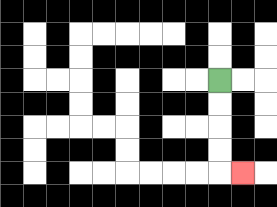{'start': '[9, 3]', 'end': '[10, 7]', 'path_directions': 'D,D,D,D,R', 'path_coordinates': '[[9, 3], [9, 4], [9, 5], [9, 6], [9, 7], [10, 7]]'}